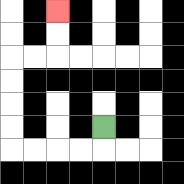{'start': '[4, 5]', 'end': '[2, 0]', 'path_directions': 'D,L,L,L,L,U,U,U,U,R,R,U,U', 'path_coordinates': '[[4, 5], [4, 6], [3, 6], [2, 6], [1, 6], [0, 6], [0, 5], [0, 4], [0, 3], [0, 2], [1, 2], [2, 2], [2, 1], [2, 0]]'}